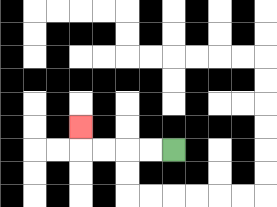{'start': '[7, 6]', 'end': '[3, 5]', 'path_directions': 'L,L,L,L,U', 'path_coordinates': '[[7, 6], [6, 6], [5, 6], [4, 6], [3, 6], [3, 5]]'}